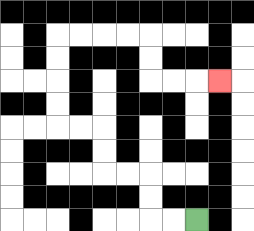{'start': '[8, 9]', 'end': '[9, 3]', 'path_directions': 'L,L,U,U,L,L,U,U,L,L,U,U,U,U,R,R,R,R,D,D,R,R,R', 'path_coordinates': '[[8, 9], [7, 9], [6, 9], [6, 8], [6, 7], [5, 7], [4, 7], [4, 6], [4, 5], [3, 5], [2, 5], [2, 4], [2, 3], [2, 2], [2, 1], [3, 1], [4, 1], [5, 1], [6, 1], [6, 2], [6, 3], [7, 3], [8, 3], [9, 3]]'}